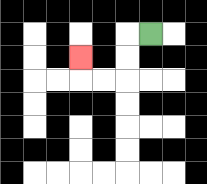{'start': '[6, 1]', 'end': '[3, 2]', 'path_directions': 'L,D,D,L,L,U', 'path_coordinates': '[[6, 1], [5, 1], [5, 2], [5, 3], [4, 3], [3, 3], [3, 2]]'}